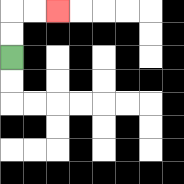{'start': '[0, 2]', 'end': '[2, 0]', 'path_directions': 'U,U,R,R', 'path_coordinates': '[[0, 2], [0, 1], [0, 0], [1, 0], [2, 0]]'}